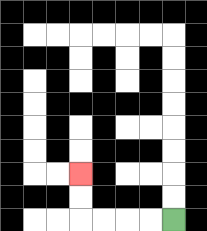{'start': '[7, 9]', 'end': '[3, 7]', 'path_directions': 'L,L,L,L,U,U', 'path_coordinates': '[[7, 9], [6, 9], [5, 9], [4, 9], [3, 9], [3, 8], [3, 7]]'}